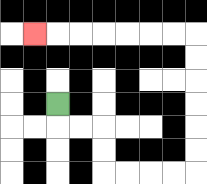{'start': '[2, 4]', 'end': '[1, 1]', 'path_directions': 'D,R,R,D,D,R,R,R,R,U,U,U,U,U,U,L,L,L,L,L,L,L', 'path_coordinates': '[[2, 4], [2, 5], [3, 5], [4, 5], [4, 6], [4, 7], [5, 7], [6, 7], [7, 7], [8, 7], [8, 6], [8, 5], [8, 4], [8, 3], [8, 2], [8, 1], [7, 1], [6, 1], [5, 1], [4, 1], [3, 1], [2, 1], [1, 1]]'}